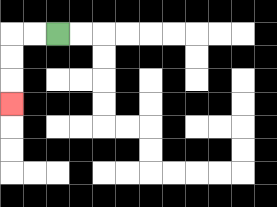{'start': '[2, 1]', 'end': '[0, 4]', 'path_directions': 'L,L,D,D,D', 'path_coordinates': '[[2, 1], [1, 1], [0, 1], [0, 2], [0, 3], [0, 4]]'}